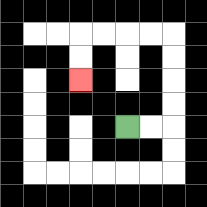{'start': '[5, 5]', 'end': '[3, 3]', 'path_directions': 'R,R,U,U,U,U,L,L,L,L,D,D', 'path_coordinates': '[[5, 5], [6, 5], [7, 5], [7, 4], [7, 3], [7, 2], [7, 1], [6, 1], [5, 1], [4, 1], [3, 1], [3, 2], [3, 3]]'}